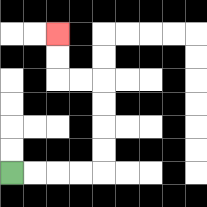{'start': '[0, 7]', 'end': '[2, 1]', 'path_directions': 'R,R,R,R,U,U,U,U,L,L,U,U', 'path_coordinates': '[[0, 7], [1, 7], [2, 7], [3, 7], [4, 7], [4, 6], [4, 5], [4, 4], [4, 3], [3, 3], [2, 3], [2, 2], [2, 1]]'}